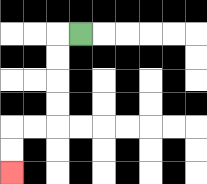{'start': '[3, 1]', 'end': '[0, 7]', 'path_directions': 'L,D,D,D,D,L,L,D,D', 'path_coordinates': '[[3, 1], [2, 1], [2, 2], [2, 3], [2, 4], [2, 5], [1, 5], [0, 5], [0, 6], [0, 7]]'}